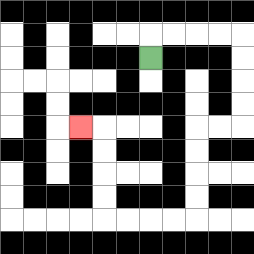{'start': '[6, 2]', 'end': '[3, 5]', 'path_directions': 'U,R,R,R,R,D,D,D,D,L,L,D,D,D,D,L,L,L,L,U,U,U,U,L', 'path_coordinates': '[[6, 2], [6, 1], [7, 1], [8, 1], [9, 1], [10, 1], [10, 2], [10, 3], [10, 4], [10, 5], [9, 5], [8, 5], [8, 6], [8, 7], [8, 8], [8, 9], [7, 9], [6, 9], [5, 9], [4, 9], [4, 8], [4, 7], [4, 6], [4, 5], [3, 5]]'}